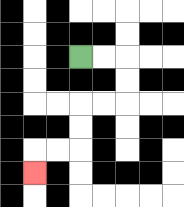{'start': '[3, 2]', 'end': '[1, 7]', 'path_directions': 'R,R,D,D,L,L,D,D,L,L,D', 'path_coordinates': '[[3, 2], [4, 2], [5, 2], [5, 3], [5, 4], [4, 4], [3, 4], [3, 5], [3, 6], [2, 6], [1, 6], [1, 7]]'}